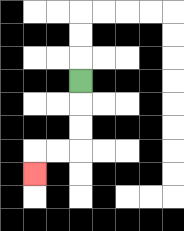{'start': '[3, 3]', 'end': '[1, 7]', 'path_directions': 'D,D,D,L,L,D', 'path_coordinates': '[[3, 3], [3, 4], [3, 5], [3, 6], [2, 6], [1, 6], [1, 7]]'}